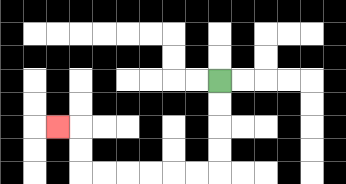{'start': '[9, 3]', 'end': '[2, 5]', 'path_directions': 'D,D,D,D,L,L,L,L,L,L,U,U,L', 'path_coordinates': '[[9, 3], [9, 4], [9, 5], [9, 6], [9, 7], [8, 7], [7, 7], [6, 7], [5, 7], [4, 7], [3, 7], [3, 6], [3, 5], [2, 5]]'}